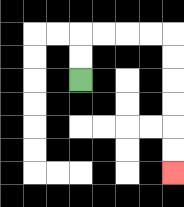{'start': '[3, 3]', 'end': '[7, 7]', 'path_directions': 'U,U,R,R,R,R,D,D,D,D,D,D', 'path_coordinates': '[[3, 3], [3, 2], [3, 1], [4, 1], [5, 1], [6, 1], [7, 1], [7, 2], [7, 3], [7, 4], [7, 5], [7, 6], [7, 7]]'}